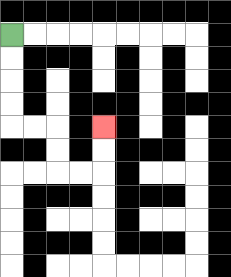{'start': '[0, 1]', 'end': '[4, 5]', 'path_directions': 'D,D,D,D,R,R,D,D,R,R,U,U', 'path_coordinates': '[[0, 1], [0, 2], [0, 3], [0, 4], [0, 5], [1, 5], [2, 5], [2, 6], [2, 7], [3, 7], [4, 7], [4, 6], [4, 5]]'}